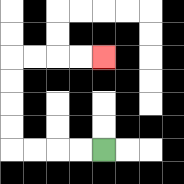{'start': '[4, 6]', 'end': '[4, 2]', 'path_directions': 'L,L,L,L,U,U,U,U,R,R,R,R', 'path_coordinates': '[[4, 6], [3, 6], [2, 6], [1, 6], [0, 6], [0, 5], [0, 4], [0, 3], [0, 2], [1, 2], [2, 2], [3, 2], [4, 2]]'}